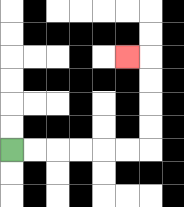{'start': '[0, 6]', 'end': '[5, 2]', 'path_directions': 'R,R,R,R,R,R,U,U,U,U,L', 'path_coordinates': '[[0, 6], [1, 6], [2, 6], [3, 6], [4, 6], [5, 6], [6, 6], [6, 5], [6, 4], [6, 3], [6, 2], [5, 2]]'}